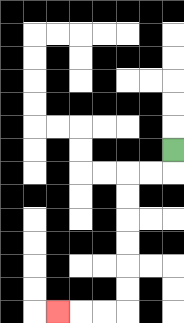{'start': '[7, 6]', 'end': '[2, 13]', 'path_directions': 'D,L,L,D,D,D,D,D,D,L,L,L', 'path_coordinates': '[[7, 6], [7, 7], [6, 7], [5, 7], [5, 8], [5, 9], [5, 10], [5, 11], [5, 12], [5, 13], [4, 13], [3, 13], [2, 13]]'}